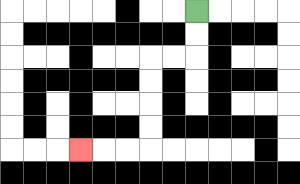{'start': '[8, 0]', 'end': '[3, 6]', 'path_directions': 'D,D,L,L,D,D,D,D,L,L,L', 'path_coordinates': '[[8, 0], [8, 1], [8, 2], [7, 2], [6, 2], [6, 3], [6, 4], [6, 5], [6, 6], [5, 6], [4, 6], [3, 6]]'}